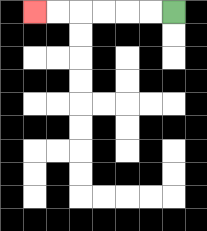{'start': '[7, 0]', 'end': '[1, 0]', 'path_directions': 'L,L,L,L,L,L', 'path_coordinates': '[[7, 0], [6, 0], [5, 0], [4, 0], [3, 0], [2, 0], [1, 0]]'}